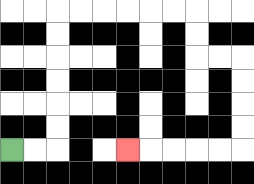{'start': '[0, 6]', 'end': '[5, 6]', 'path_directions': 'R,R,U,U,U,U,U,U,R,R,R,R,R,R,D,D,R,R,D,D,D,D,L,L,L,L,L', 'path_coordinates': '[[0, 6], [1, 6], [2, 6], [2, 5], [2, 4], [2, 3], [2, 2], [2, 1], [2, 0], [3, 0], [4, 0], [5, 0], [6, 0], [7, 0], [8, 0], [8, 1], [8, 2], [9, 2], [10, 2], [10, 3], [10, 4], [10, 5], [10, 6], [9, 6], [8, 6], [7, 6], [6, 6], [5, 6]]'}